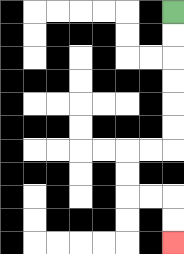{'start': '[7, 0]', 'end': '[7, 10]', 'path_directions': 'D,D,D,D,D,D,L,L,D,D,R,R,D,D', 'path_coordinates': '[[7, 0], [7, 1], [7, 2], [7, 3], [7, 4], [7, 5], [7, 6], [6, 6], [5, 6], [5, 7], [5, 8], [6, 8], [7, 8], [7, 9], [7, 10]]'}